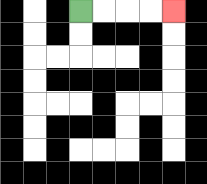{'start': '[3, 0]', 'end': '[7, 0]', 'path_directions': 'R,R,R,R', 'path_coordinates': '[[3, 0], [4, 0], [5, 0], [6, 0], [7, 0]]'}